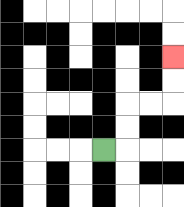{'start': '[4, 6]', 'end': '[7, 2]', 'path_directions': 'R,U,U,R,R,U,U', 'path_coordinates': '[[4, 6], [5, 6], [5, 5], [5, 4], [6, 4], [7, 4], [7, 3], [7, 2]]'}